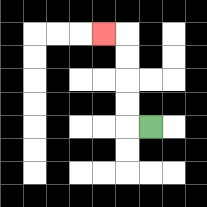{'start': '[6, 5]', 'end': '[4, 1]', 'path_directions': 'L,U,U,U,U,L', 'path_coordinates': '[[6, 5], [5, 5], [5, 4], [5, 3], [5, 2], [5, 1], [4, 1]]'}